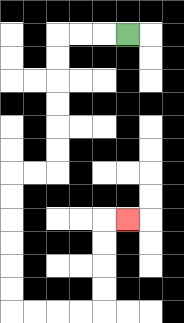{'start': '[5, 1]', 'end': '[5, 9]', 'path_directions': 'L,L,L,D,D,D,D,D,D,L,L,D,D,D,D,D,D,R,R,R,R,U,U,U,U,R', 'path_coordinates': '[[5, 1], [4, 1], [3, 1], [2, 1], [2, 2], [2, 3], [2, 4], [2, 5], [2, 6], [2, 7], [1, 7], [0, 7], [0, 8], [0, 9], [0, 10], [0, 11], [0, 12], [0, 13], [1, 13], [2, 13], [3, 13], [4, 13], [4, 12], [4, 11], [4, 10], [4, 9], [5, 9]]'}